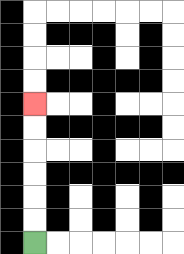{'start': '[1, 10]', 'end': '[1, 4]', 'path_directions': 'U,U,U,U,U,U', 'path_coordinates': '[[1, 10], [1, 9], [1, 8], [1, 7], [1, 6], [1, 5], [1, 4]]'}